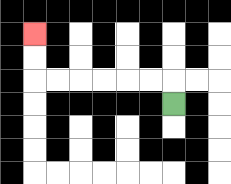{'start': '[7, 4]', 'end': '[1, 1]', 'path_directions': 'U,L,L,L,L,L,L,U,U', 'path_coordinates': '[[7, 4], [7, 3], [6, 3], [5, 3], [4, 3], [3, 3], [2, 3], [1, 3], [1, 2], [1, 1]]'}